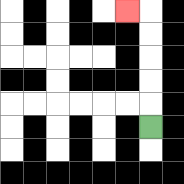{'start': '[6, 5]', 'end': '[5, 0]', 'path_directions': 'U,U,U,U,U,L', 'path_coordinates': '[[6, 5], [6, 4], [6, 3], [6, 2], [6, 1], [6, 0], [5, 0]]'}